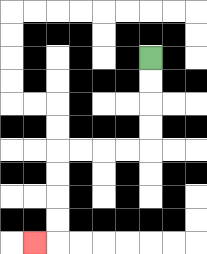{'start': '[6, 2]', 'end': '[1, 10]', 'path_directions': 'D,D,D,D,L,L,L,L,D,D,D,D,L', 'path_coordinates': '[[6, 2], [6, 3], [6, 4], [6, 5], [6, 6], [5, 6], [4, 6], [3, 6], [2, 6], [2, 7], [2, 8], [2, 9], [2, 10], [1, 10]]'}